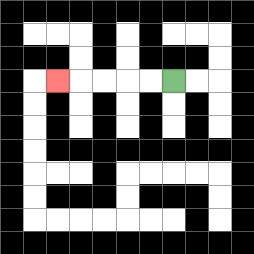{'start': '[7, 3]', 'end': '[2, 3]', 'path_directions': 'L,L,L,L,L', 'path_coordinates': '[[7, 3], [6, 3], [5, 3], [4, 3], [3, 3], [2, 3]]'}